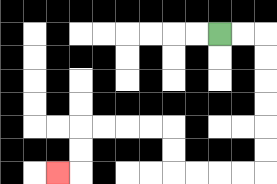{'start': '[9, 1]', 'end': '[2, 7]', 'path_directions': 'R,R,D,D,D,D,D,D,L,L,L,L,U,U,L,L,L,L,D,D,L', 'path_coordinates': '[[9, 1], [10, 1], [11, 1], [11, 2], [11, 3], [11, 4], [11, 5], [11, 6], [11, 7], [10, 7], [9, 7], [8, 7], [7, 7], [7, 6], [7, 5], [6, 5], [5, 5], [4, 5], [3, 5], [3, 6], [3, 7], [2, 7]]'}